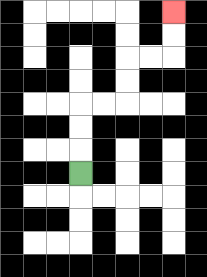{'start': '[3, 7]', 'end': '[7, 0]', 'path_directions': 'U,U,U,R,R,U,U,R,R,U,U', 'path_coordinates': '[[3, 7], [3, 6], [3, 5], [3, 4], [4, 4], [5, 4], [5, 3], [5, 2], [6, 2], [7, 2], [7, 1], [7, 0]]'}